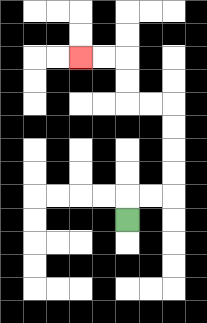{'start': '[5, 9]', 'end': '[3, 2]', 'path_directions': 'U,R,R,U,U,U,U,L,L,U,U,L,L', 'path_coordinates': '[[5, 9], [5, 8], [6, 8], [7, 8], [7, 7], [7, 6], [7, 5], [7, 4], [6, 4], [5, 4], [5, 3], [5, 2], [4, 2], [3, 2]]'}